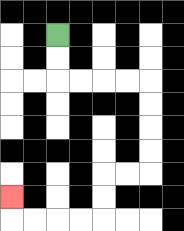{'start': '[2, 1]', 'end': '[0, 8]', 'path_directions': 'D,D,R,R,R,R,D,D,D,D,L,L,D,D,L,L,L,L,U', 'path_coordinates': '[[2, 1], [2, 2], [2, 3], [3, 3], [4, 3], [5, 3], [6, 3], [6, 4], [6, 5], [6, 6], [6, 7], [5, 7], [4, 7], [4, 8], [4, 9], [3, 9], [2, 9], [1, 9], [0, 9], [0, 8]]'}